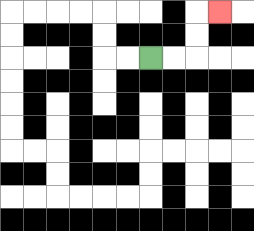{'start': '[6, 2]', 'end': '[9, 0]', 'path_directions': 'R,R,U,U,R', 'path_coordinates': '[[6, 2], [7, 2], [8, 2], [8, 1], [8, 0], [9, 0]]'}